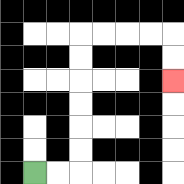{'start': '[1, 7]', 'end': '[7, 3]', 'path_directions': 'R,R,U,U,U,U,U,U,R,R,R,R,D,D', 'path_coordinates': '[[1, 7], [2, 7], [3, 7], [3, 6], [3, 5], [3, 4], [3, 3], [3, 2], [3, 1], [4, 1], [5, 1], [6, 1], [7, 1], [7, 2], [7, 3]]'}